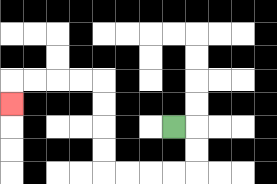{'start': '[7, 5]', 'end': '[0, 4]', 'path_directions': 'R,D,D,L,L,L,L,U,U,U,U,L,L,L,L,D', 'path_coordinates': '[[7, 5], [8, 5], [8, 6], [8, 7], [7, 7], [6, 7], [5, 7], [4, 7], [4, 6], [4, 5], [4, 4], [4, 3], [3, 3], [2, 3], [1, 3], [0, 3], [0, 4]]'}